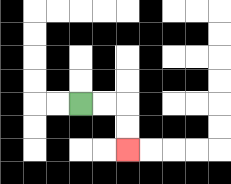{'start': '[3, 4]', 'end': '[5, 6]', 'path_directions': 'R,R,D,D', 'path_coordinates': '[[3, 4], [4, 4], [5, 4], [5, 5], [5, 6]]'}